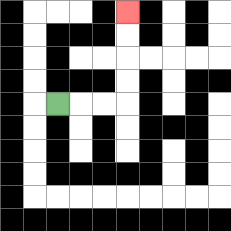{'start': '[2, 4]', 'end': '[5, 0]', 'path_directions': 'R,R,R,U,U,U,U', 'path_coordinates': '[[2, 4], [3, 4], [4, 4], [5, 4], [5, 3], [5, 2], [5, 1], [5, 0]]'}